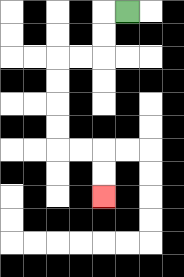{'start': '[5, 0]', 'end': '[4, 8]', 'path_directions': 'L,D,D,L,L,D,D,D,D,R,R,D,D', 'path_coordinates': '[[5, 0], [4, 0], [4, 1], [4, 2], [3, 2], [2, 2], [2, 3], [2, 4], [2, 5], [2, 6], [3, 6], [4, 6], [4, 7], [4, 8]]'}